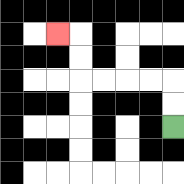{'start': '[7, 5]', 'end': '[2, 1]', 'path_directions': 'U,U,L,L,L,L,U,U,L', 'path_coordinates': '[[7, 5], [7, 4], [7, 3], [6, 3], [5, 3], [4, 3], [3, 3], [3, 2], [3, 1], [2, 1]]'}